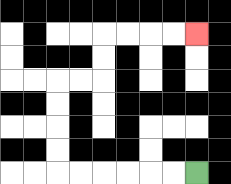{'start': '[8, 7]', 'end': '[8, 1]', 'path_directions': 'L,L,L,L,L,L,U,U,U,U,R,R,U,U,R,R,R,R', 'path_coordinates': '[[8, 7], [7, 7], [6, 7], [5, 7], [4, 7], [3, 7], [2, 7], [2, 6], [2, 5], [2, 4], [2, 3], [3, 3], [4, 3], [4, 2], [4, 1], [5, 1], [6, 1], [7, 1], [8, 1]]'}